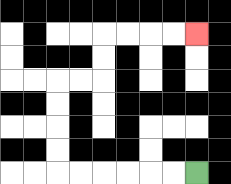{'start': '[8, 7]', 'end': '[8, 1]', 'path_directions': 'L,L,L,L,L,L,U,U,U,U,R,R,U,U,R,R,R,R', 'path_coordinates': '[[8, 7], [7, 7], [6, 7], [5, 7], [4, 7], [3, 7], [2, 7], [2, 6], [2, 5], [2, 4], [2, 3], [3, 3], [4, 3], [4, 2], [4, 1], [5, 1], [6, 1], [7, 1], [8, 1]]'}